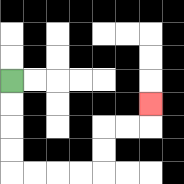{'start': '[0, 3]', 'end': '[6, 4]', 'path_directions': 'D,D,D,D,R,R,R,R,U,U,R,R,U', 'path_coordinates': '[[0, 3], [0, 4], [0, 5], [0, 6], [0, 7], [1, 7], [2, 7], [3, 7], [4, 7], [4, 6], [4, 5], [5, 5], [6, 5], [6, 4]]'}